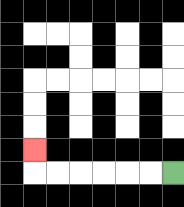{'start': '[7, 7]', 'end': '[1, 6]', 'path_directions': 'L,L,L,L,L,L,U', 'path_coordinates': '[[7, 7], [6, 7], [5, 7], [4, 7], [3, 7], [2, 7], [1, 7], [1, 6]]'}